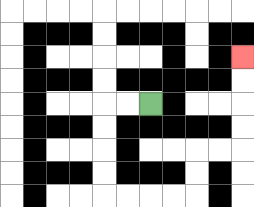{'start': '[6, 4]', 'end': '[10, 2]', 'path_directions': 'L,L,D,D,D,D,R,R,R,R,U,U,R,R,U,U,U,U', 'path_coordinates': '[[6, 4], [5, 4], [4, 4], [4, 5], [4, 6], [4, 7], [4, 8], [5, 8], [6, 8], [7, 8], [8, 8], [8, 7], [8, 6], [9, 6], [10, 6], [10, 5], [10, 4], [10, 3], [10, 2]]'}